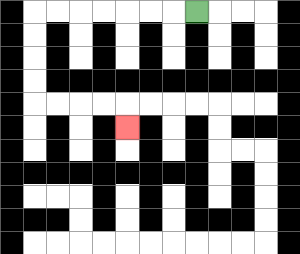{'start': '[8, 0]', 'end': '[5, 5]', 'path_directions': 'L,L,L,L,L,L,L,D,D,D,D,R,R,R,R,D', 'path_coordinates': '[[8, 0], [7, 0], [6, 0], [5, 0], [4, 0], [3, 0], [2, 0], [1, 0], [1, 1], [1, 2], [1, 3], [1, 4], [2, 4], [3, 4], [4, 4], [5, 4], [5, 5]]'}